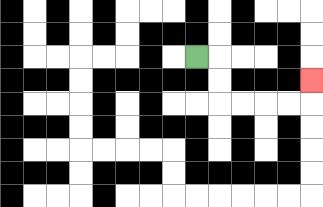{'start': '[8, 2]', 'end': '[13, 3]', 'path_directions': 'R,D,D,R,R,R,R,U', 'path_coordinates': '[[8, 2], [9, 2], [9, 3], [9, 4], [10, 4], [11, 4], [12, 4], [13, 4], [13, 3]]'}